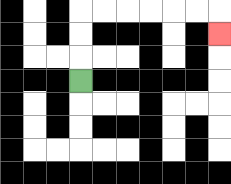{'start': '[3, 3]', 'end': '[9, 1]', 'path_directions': 'U,U,U,R,R,R,R,R,R,D', 'path_coordinates': '[[3, 3], [3, 2], [3, 1], [3, 0], [4, 0], [5, 0], [6, 0], [7, 0], [8, 0], [9, 0], [9, 1]]'}